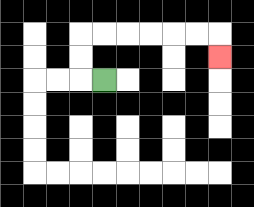{'start': '[4, 3]', 'end': '[9, 2]', 'path_directions': 'L,U,U,R,R,R,R,R,R,D', 'path_coordinates': '[[4, 3], [3, 3], [3, 2], [3, 1], [4, 1], [5, 1], [6, 1], [7, 1], [8, 1], [9, 1], [9, 2]]'}